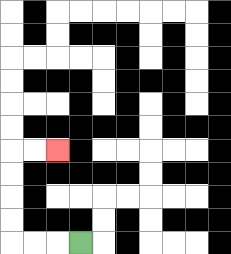{'start': '[3, 10]', 'end': '[2, 6]', 'path_directions': 'L,L,L,U,U,U,U,R,R', 'path_coordinates': '[[3, 10], [2, 10], [1, 10], [0, 10], [0, 9], [0, 8], [0, 7], [0, 6], [1, 6], [2, 6]]'}